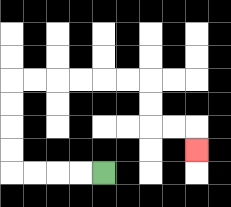{'start': '[4, 7]', 'end': '[8, 6]', 'path_directions': 'L,L,L,L,U,U,U,U,R,R,R,R,R,R,D,D,R,R,D', 'path_coordinates': '[[4, 7], [3, 7], [2, 7], [1, 7], [0, 7], [0, 6], [0, 5], [0, 4], [0, 3], [1, 3], [2, 3], [3, 3], [4, 3], [5, 3], [6, 3], [6, 4], [6, 5], [7, 5], [8, 5], [8, 6]]'}